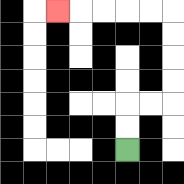{'start': '[5, 6]', 'end': '[2, 0]', 'path_directions': 'U,U,R,R,U,U,U,U,L,L,L,L,L', 'path_coordinates': '[[5, 6], [5, 5], [5, 4], [6, 4], [7, 4], [7, 3], [7, 2], [7, 1], [7, 0], [6, 0], [5, 0], [4, 0], [3, 0], [2, 0]]'}